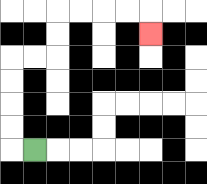{'start': '[1, 6]', 'end': '[6, 1]', 'path_directions': 'L,U,U,U,U,R,R,U,U,R,R,R,R,D', 'path_coordinates': '[[1, 6], [0, 6], [0, 5], [0, 4], [0, 3], [0, 2], [1, 2], [2, 2], [2, 1], [2, 0], [3, 0], [4, 0], [5, 0], [6, 0], [6, 1]]'}